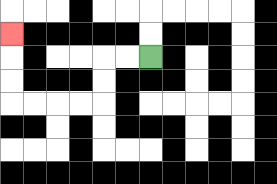{'start': '[6, 2]', 'end': '[0, 1]', 'path_directions': 'L,L,D,D,L,L,L,L,U,U,U', 'path_coordinates': '[[6, 2], [5, 2], [4, 2], [4, 3], [4, 4], [3, 4], [2, 4], [1, 4], [0, 4], [0, 3], [0, 2], [0, 1]]'}